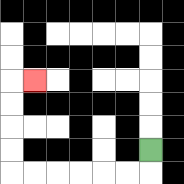{'start': '[6, 6]', 'end': '[1, 3]', 'path_directions': 'D,L,L,L,L,L,L,U,U,U,U,R', 'path_coordinates': '[[6, 6], [6, 7], [5, 7], [4, 7], [3, 7], [2, 7], [1, 7], [0, 7], [0, 6], [0, 5], [0, 4], [0, 3], [1, 3]]'}